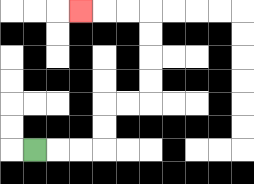{'start': '[1, 6]', 'end': '[3, 0]', 'path_directions': 'R,R,R,U,U,R,R,U,U,U,U,L,L,L', 'path_coordinates': '[[1, 6], [2, 6], [3, 6], [4, 6], [4, 5], [4, 4], [5, 4], [6, 4], [6, 3], [6, 2], [6, 1], [6, 0], [5, 0], [4, 0], [3, 0]]'}